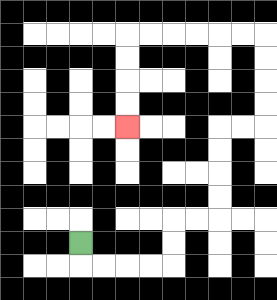{'start': '[3, 10]', 'end': '[5, 5]', 'path_directions': 'D,R,R,R,R,U,U,R,R,U,U,U,U,R,R,U,U,U,U,L,L,L,L,L,L,D,D,D,D', 'path_coordinates': '[[3, 10], [3, 11], [4, 11], [5, 11], [6, 11], [7, 11], [7, 10], [7, 9], [8, 9], [9, 9], [9, 8], [9, 7], [9, 6], [9, 5], [10, 5], [11, 5], [11, 4], [11, 3], [11, 2], [11, 1], [10, 1], [9, 1], [8, 1], [7, 1], [6, 1], [5, 1], [5, 2], [5, 3], [5, 4], [5, 5]]'}